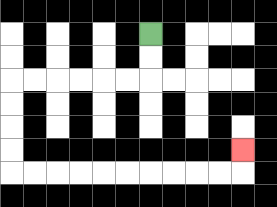{'start': '[6, 1]', 'end': '[10, 6]', 'path_directions': 'D,D,L,L,L,L,L,L,D,D,D,D,R,R,R,R,R,R,R,R,R,R,U', 'path_coordinates': '[[6, 1], [6, 2], [6, 3], [5, 3], [4, 3], [3, 3], [2, 3], [1, 3], [0, 3], [0, 4], [0, 5], [0, 6], [0, 7], [1, 7], [2, 7], [3, 7], [4, 7], [5, 7], [6, 7], [7, 7], [8, 7], [9, 7], [10, 7], [10, 6]]'}